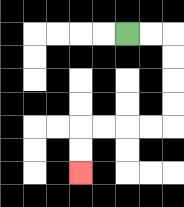{'start': '[5, 1]', 'end': '[3, 7]', 'path_directions': 'R,R,D,D,D,D,L,L,L,L,D,D', 'path_coordinates': '[[5, 1], [6, 1], [7, 1], [7, 2], [7, 3], [7, 4], [7, 5], [6, 5], [5, 5], [4, 5], [3, 5], [3, 6], [3, 7]]'}